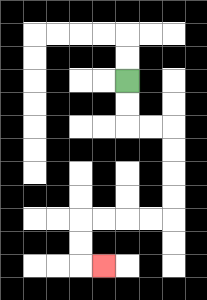{'start': '[5, 3]', 'end': '[4, 11]', 'path_directions': 'D,D,R,R,D,D,D,D,L,L,L,L,D,D,R', 'path_coordinates': '[[5, 3], [5, 4], [5, 5], [6, 5], [7, 5], [7, 6], [7, 7], [7, 8], [7, 9], [6, 9], [5, 9], [4, 9], [3, 9], [3, 10], [3, 11], [4, 11]]'}